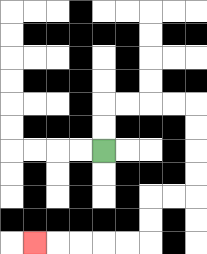{'start': '[4, 6]', 'end': '[1, 10]', 'path_directions': 'U,U,R,R,R,R,D,D,D,D,L,L,D,D,L,L,L,L,L', 'path_coordinates': '[[4, 6], [4, 5], [4, 4], [5, 4], [6, 4], [7, 4], [8, 4], [8, 5], [8, 6], [8, 7], [8, 8], [7, 8], [6, 8], [6, 9], [6, 10], [5, 10], [4, 10], [3, 10], [2, 10], [1, 10]]'}